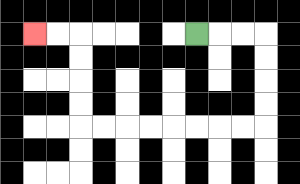{'start': '[8, 1]', 'end': '[1, 1]', 'path_directions': 'R,R,R,D,D,D,D,L,L,L,L,L,L,L,L,U,U,U,U,L,L', 'path_coordinates': '[[8, 1], [9, 1], [10, 1], [11, 1], [11, 2], [11, 3], [11, 4], [11, 5], [10, 5], [9, 5], [8, 5], [7, 5], [6, 5], [5, 5], [4, 5], [3, 5], [3, 4], [3, 3], [3, 2], [3, 1], [2, 1], [1, 1]]'}